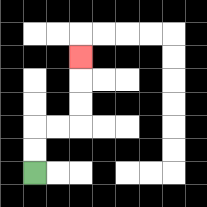{'start': '[1, 7]', 'end': '[3, 2]', 'path_directions': 'U,U,R,R,U,U,U', 'path_coordinates': '[[1, 7], [1, 6], [1, 5], [2, 5], [3, 5], [3, 4], [3, 3], [3, 2]]'}